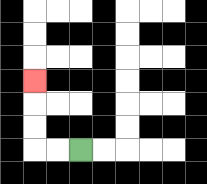{'start': '[3, 6]', 'end': '[1, 3]', 'path_directions': 'L,L,U,U,U', 'path_coordinates': '[[3, 6], [2, 6], [1, 6], [1, 5], [1, 4], [1, 3]]'}